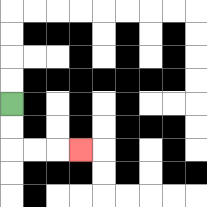{'start': '[0, 4]', 'end': '[3, 6]', 'path_directions': 'D,D,R,R,R', 'path_coordinates': '[[0, 4], [0, 5], [0, 6], [1, 6], [2, 6], [3, 6]]'}